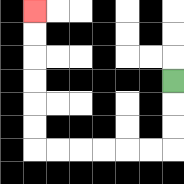{'start': '[7, 3]', 'end': '[1, 0]', 'path_directions': 'D,D,D,L,L,L,L,L,L,U,U,U,U,U,U', 'path_coordinates': '[[7, 3], [7, 4], [7, 5], [7, 6], [6, 6], [5, 6], [4, 6], [3, 6], [2, 6], [1, 6], [1, 5], [1, 4], [1, 3], [1, 2], [1, 1], [1, 0]]'}